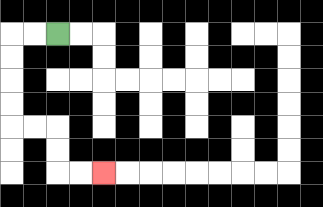{'start': '[2, 1]', 'end': '[4, 7]', 'path_directions': 'L,L,D,D,D,D,R,R,D,D,R,R', 'path_coordinates': '[[2, 1], [1, 1], [0, 1], [0, 2], [0, 3], [0, 4], [0, 5], [1, 5], [2, 5], [2, 6], [2, 7], [3, 7], [4, 7]]'}